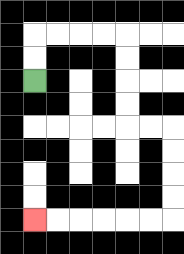{'start': '[1, 3]', 'end': '[1, 9]', 'path_directions': 'U,U,R,R,R,R,D,D,D,D,R,R,D,D,D,D,L,L,L,L,L,L', 'path_coordinates': '[[1, 3], [1, 2], [1, 1], [2, 1], [3, 1], [4, 1], [5, 1], [5, 2], [5, 3], [5, 4], [5, 5], [6, 5], [7, 5], [7, 6], [7, 7], [7, 8], [7, 9], [6, 9], [5, 9], [4, 9], [3, 9], [2, 9], [1, 9]]'}